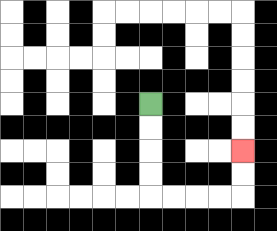{'start': '[6, 4]', 'end': '[10, 6]', 'path_directions': 'D,D,D,D,R,R,R,R,U,U', 'path_coordinates': '[[6, 4], [6, 5], [6, 6], [6, 7], [6, 8], [7, 8], [8, 8], [9, 8], [10, 8], [10, 7], [10, 6]]'}